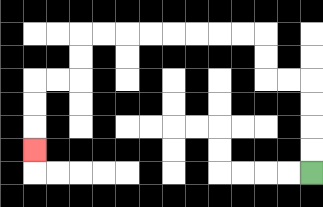{'start': '[13, 7]', 'end': '[1, 6]', 'path_directions': 'U,U,U,U,L,L,U,U,L,L,L,L,L,L,L,L,D,D,L,L,D,D,D', 'path_coordinates': '[[13, 7], [13, 6], [13, 5], [13, 4], [13, 3], [12, 3], [11, 3], [11, 2], [11, 1], [10, 1], [9, 1], [8, 1], [7, 1], [6, 1], [5, 1], [4, 1], [3, 1], [3, 2], [3, 3], [2, 3], [1, 3], [1, 4], [1, 5], [1, 6]]'}